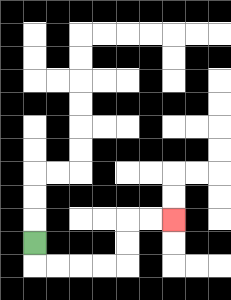{'start': '[1, 10]', 'end': '[7, 9]', 'path_directions': 'D,R,R,R,R,U,U,R,R', 'path_coordinates': '[[1, 10], [1, 11], [2, 11], [3, 11], [4, 11], [5, 11], [5, 10], [5, 9], [6, 9], [7, 9]]'}